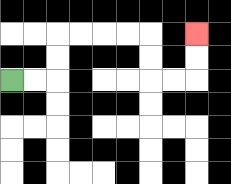{'start': '[0, 3]', 'end': '[8, 1]', 'path_directions': 'R,R,U,U,R,R,R,R,D,D,R,R,U,U', 'path_coordinates': '[[0, 3], [1, 3], [2, 3], [2, 2], [2, 1], [3, 1], [4, 1], [5, 1], [6, 1], [6, 2], [6, 3], [7, 3], [8, 3], [8, 2], [8, 1]]'}